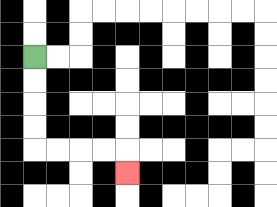{'start': '[1, 2]', 'end': '[5, 7]', 'path_directions': 'D,D,D,D,R,R,R,R,D', 'path_coordinates': '[[1, 2], [1, 3], [1, 4], [1, 5], [1, 6], [2, 6], [3, 6], [4, 6], [5, 6], [5, 7]]'}